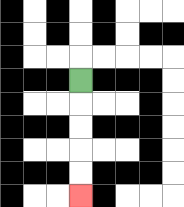{'start': '[3, 3]', 'end': '[3, 8]', 'path_directions': 'D,D,D,D,D', 'path_coordinates': '[[3, 3], [3, 4], [3, 5], [3, 6], [3, 7], [3, 8]]'}